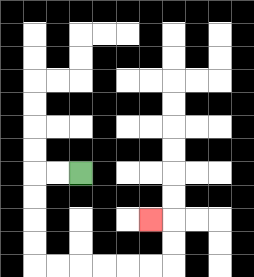{'start': '[3, 7]', 'end': '[6, 9]', 'path_directions': 'L,L,D,D,D,D,R,R,R,R,R,R,U,U,L', 'path_coordinates': '[[3, 7], [2, 7], [1, 7], [1, 8], [1, 9], [1, 10], [1, 11], [2, 11], [3, 11], [4, 11], [5, 11], [6, 11], [7, 11], [7, 10], [7, 9], [6, 9]]'}